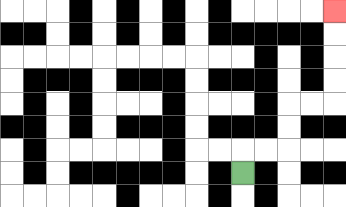{'start': '[10, 7]', 'end': '[14, 0]', 'path_directions': 'U,R,R,U,U,R,R,U,U,U,U', 'path_coordinates': '[[10, 7], [10, 6], [11, 6], [12, 6], [12, 5], [12, 4], [13, 4], [14, 4], [14, 3], [14, 2], [14, 1], [14, 0]]'}